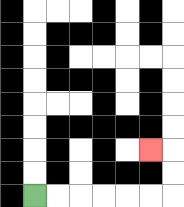{'start': '[1, 8]', 'end': '[6, 6]', 'path_directions': 'R,R,R,R,R,R,U,U,L', 'path_coordinates': '[[1, 8], [2, 8], [3, 8], [4, 8], [5, 8], [6, 8], [7, 8], [7, 7], [7, 6], [6, 6]]'}